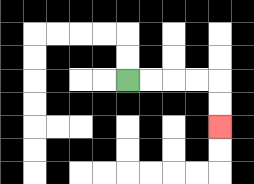{'start': '[5, 3]', 'end': '[9, 5]', 'path_directions': 'R,R,R,R,D,D', 'path_coordinates': '[[5, 3], [6, 3], [7, 3], [8, 3], [9, 3], [9, 4], [9, 5]]'}